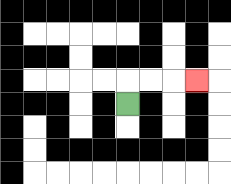{'start': '[5, 4]', 'end': '[8, 3]', 'path_directions': 'U,R,R,R', 'path_coordinates': '[[5, 4], [5, 3], [6, 3], [7, 3], [8, 3]]'}